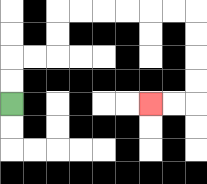{'start': '[0, 4]', 'end': '[6, 4]', 'path_directions': 'U,U,R,R,U,U,R,R,R,R,R,R,D,D,D,D,L,L', 'path_coordinates': '[[0, 4], [0, 3], [0, 2], [1, 2], [2, 2], [2, 1], [2, 0], [3, 0], [4, 0], [5, 0], [6, 0], [7, 0], [8, 0], [8, 1], [8, 2], [8, 3], [8, 4], [7, 4], [6, 4]]'}